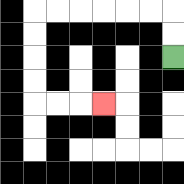{'start': '[7, 2]', 'end': '[4, 4]', 'path_directions': 'U,U,L,L,L,L,L,L,D,D,D,D,R,R,R', 'path_coordinates': '[[7, 2], [7, 1], [7, 0], [6, 0], [5, 0], [4, 0], [3, 0], [2, 0], [1, 0], [1, 1], [1, 2], [1, 3], [1, 4], [2, 4], [3, 4], [4, 4]]'}